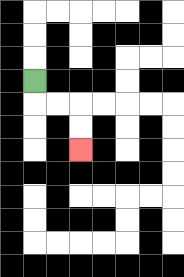{'start': '[1, 3]', 'end': '[3, 6]', 'path_directions': 'D,R,R,D,D', 'path_coordinates': '[[1, 3], [1, 4], [2, 4], [3, 4], [3, 5], [3, 6]]'}